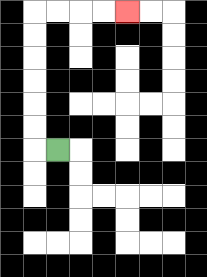{'start': '[2, 6]', 'end': '[5, 0]', 'path_directions': 'L,U,U,U,U,U,U,R,R,R,R', 'path_coordinates': '[[2, 6], [1, 6], [1, 5], [1, 4], [1, 3], [1, 2], [1, 1], [1, 0], [2, 0], [3, 0], [4, 0], [5, 0]]'}